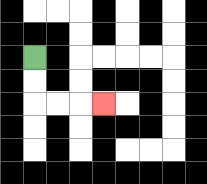{'start': '[1, 2]', 'end': '[4, 4]', 'path_directions': 'D,D,R,R,R', 'path_coordinates': '[[1, 2], [1, 3], [1, 4], [2, 4], [3, 4], [4, 4]]'}